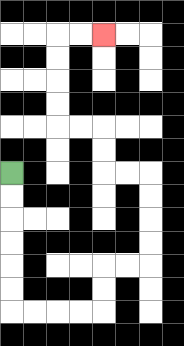{'start': '[0, 7]', 'end': '[4, 1]', 'path_directions': 'D,D,D,D,D,D,R,R,R,R,U,U,R,R,U,U,U,U,L,L,U,U,L,L,U,U,U,U,R,R', 'path_coordinates': '[[0, 7], [0, 8], [0, 9], [0, 10], [0, 11], [0, 12], [0, 13], [1, 13], [2, 13], [3, 13], [4, 13], [4, 12], [4, 11], [5, 11], [6, 11], [6, 10], [6, 9], [6, 8], [6, 7], [5, 7], [4, 7], [4, 6], [4, 5], [3, 5], [2, 5], [2, 4], [2, 3], [2, 2], [2, 1], [3, 1], [4, 1]]'}